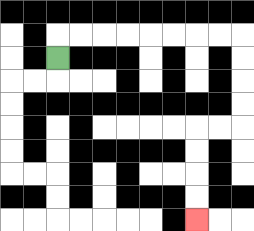{'start': '[2, 2]', 'end': '[8, 9]', 'path_directions': 'U,R,R,R,R,R,R,R,R,D,D,D,D,L,L,D,D,D,D', 'path_coordinates': '[[2, 2], [2, 1], [3, 1], [4, 1], [5, 1], [6, 1], [7, 1], [8, 1], [9, 1], [10, 1], [10, 2], [10, 3], [10, 4], [10, 5], [9, 5], [8, 5], [8, 6], [8, 7], [8, 8], [8, 9]]'}